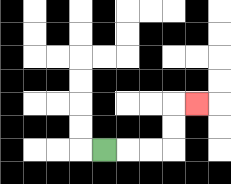{'start': '[4, 6]', 'end': '[8, 4]', 'path_directions': 'R,R,R,U,U,R', 'path_coordinates': '[[4, 6], [5, 6], [6, 6], [7, 6], [7, 5], [7, 4], [8, 4]]'}